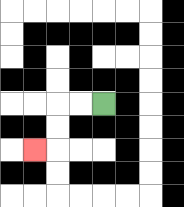{'start': '[4, 4]', 'end': '[1, 6]', 'path_directions': 'L,L,D,D,L', 'path_coordinates': '[[4, 4], [3, 4], [2, 4], [2, 5], [2, 6], [1, 6]]'}